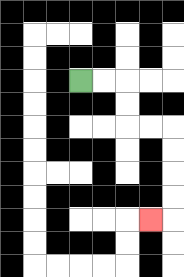{'start': '[3, 3]', 'end': '[6, 9]', 'path_directions': 'R,R,D,D,R,R,D,D,D,D,L', 'path_coordinates': '[[3, 3], [4, 3], [5, 3], [5, 4], [5, 5], [6, 5], [7, 5], [7, 6], [7, 7], [7, 8], [7, 9], [6, 9]]'}